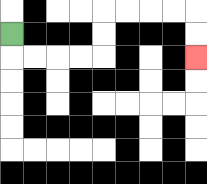{'start': '[0, 1]', 'end': '[8, 2]', 'path_directions': 'D,R,R,R,R,U,U,R,R,R,R,D,D', 'path_coordinates': '[[0, 1], [0, 2], [1, 2], [2, 2], [3, 2], [4, 2], [4, 1], [4, 0], [5, 0], [6, 0], [7, 0], [8, 0], [8, 1], [8, 2]]'}